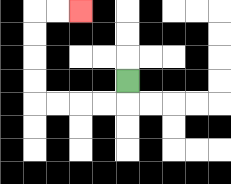{'start': '[5, 3]', 'end': '[3, 0]', 'path_directions': 'D,L,L,L,L,U,U,U,U,R,R', 'path_coordinates': '[[5, 3], [5, 4], [4, 4], [3, 4], [2, 4], [1, 4], [1, 3], [1, 2], [1, 1], [1, 0], [2, 0], [3, 0]]'}